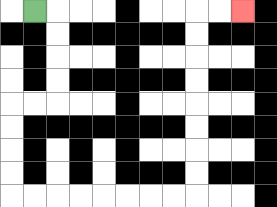{'start': '[1, 0]', 'end': '[10, 0]', 'path_directions': 'R,D,D,D,D,L,L,D,D,D,D,R,R,R,R,R,R,R,R,U,U,U,U,U,U,U,U,R,R', 'path_coordinates': '[[1, 0], [2, 0], [2, 1], [2, 2], [2, 3], [2, 4], [1, 4], [0, 4], [0, 5], [0, 6], [0, 7], [0, 8], [1, 8], [2, 8], [3, 8], [4, 8], [5, 8], [6, 8], [7, 8], [8, 8], [8, 7], [8, 6], [8, 5], [8, 4], [8, 3], [8, 2], [8, 1], [8, 0], [9, 0], [10, 0]]'}